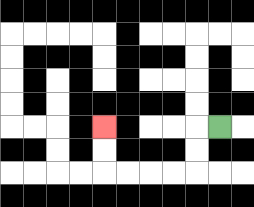{'start': '[9, 5]', 'end': '[4, 5]', 'path_directions': 'L,D,D,L,L,L,L,U,U', 'path_coordinates': '[[9, 5], [8, 5], [8, 6], [8, 7], [7, 7], [6, 7], [5, 7], [4, 7], [4, 6], [4, 5]]'}